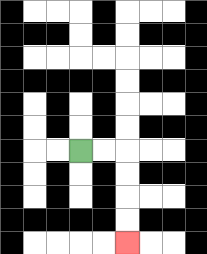{'start': '[3, 6]', 'end': '[5, 10]', 'path_directions': 'R,R,D,D,D,D', 'path_coordinates': '[[3, 6], [4, 6], [5, 6], [5, 7], [5, 8], [5, 9], [5, 10]]'}